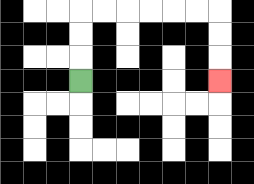{'start': '[3, 3]', 'end': '[9, 3]', 'path_directions': 'U,U,U,R,R,R,R,R,R,D,D,D', 'path_coordinates': '[[3, 3], [3, 2], [3, 1], [3, 0], [4, 0], [5, 0], [6, 0], [7, 0], [8, 0], [9, 0], [9, 1], [9, 2], [9, 3]]'}